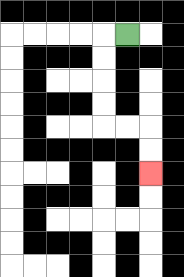{'start': '[5, 1]', 'end': '[6, 7]', 'path_directions': 'L,D,D,D,D,R,R,D,D', 'path_coordinates': '[[5, 1], [4, 1], [4, 2], [4, 3], [4, 4], [4, 5], [5, 5], [6, 5], [6, 6], [6, 7]]'}